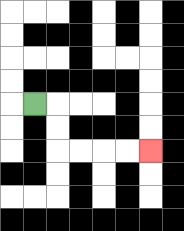{'start': '[1, 4]', 'end': '[6, 6]', 'path_directions': 'R,D,D,R,R,R,R', 'path_coordinates': '[[1, 4], [2, 4], [2, 5], [2, 6], [3, 6], [4, 6], [5, 6], [6, 6]]'}